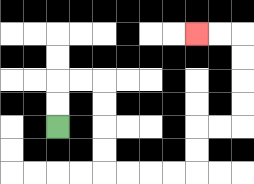{'start': '[2, 5]', 'end': '[8, 1]', 'path_directions': 'U,U,R,R,D,D,D,D,R,R,R,R,U,U,R,R,U,U,U,U,L,L', 'path_coordinates': '[[2, 5], [2, 4], [2, 3], [3, 3], [4, 3], [4, 4], [4, 5], [4, 6], [4, 7], [5, 7], [6, 7], [7, 7], [8, 7], [8, 6], [8, 5], [9, 5], [10, 5], [10, 4], [10, 3], [10, 2], [10, 1], [9, 1], [8, 1]]'}